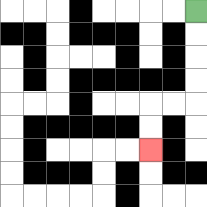{'start': '[8, 0]', 'end': '[6, 6]', 'path_directions': 'D,D,D,D,L,L,D,D', 'path_coordinates': '[[8, 0], [8, 1], [8, 2], [8, 3], [8, 4], [7, 4], [6, 4], [6, 5], [6, 6]]'}